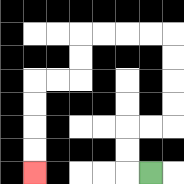{'start': '[6, 7]', 'end': '[1, 7]', 'path_directions': 'L,U,U,R,R,U,U,U,U,L,L,L,L,D,D,L,L,D,D,D,D', 'path_coordinates': '[[6, 7], [5, 7], [5, 6], [5, 5], [6, 5], [7, 5], [7, 4], [7, 3], [7, 2], [7, 1], [6, 1], [5, 1], [4, 1], [3, 1], [3, 2], [3, 3], [2, 3], [1, 3], [1, 4], [1, 5], [1, 6], [1, 7]]'}